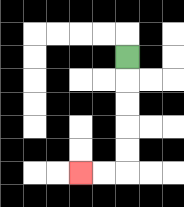{'start': '[5, 2]', 'end': '[3, 7]', 'path_directions': 'D,D,D,D,D,L,L', 'path_coordinates': '[[5, 2], [5, 3], [5, 4], [5, 5], [5, 6], [5, 7], [4, 7], [3, 7]]'}